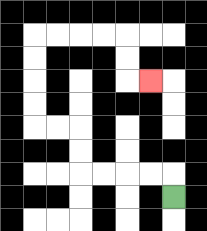{'start': '[7, 8]', 'end': '[6, 3]', 'path_directions': 'U,L,L,L,L,U,U,L,L,U,U,U,U,R,R,R,R,D,D,R', 'path_coordinates': '[[7, 8], [7, 7], [6, 7], [5, 7], [4, 7], [3, 7], [3, 6], [3, 5], [2, 5], [1, 5], [1, 4], [1, 3], [1, 2], [1, 1], [2, 1], [3, 1], [4, 1], [5, 1], [5, 2], [5, 3], [6, 3]]'}